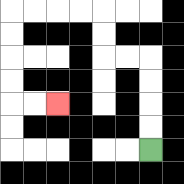{'start': '[6, 6]', 'end': '[2, 4]', 'path_directions': 'U,U,U,U,L,L,U,U,L,L,L,L,D,D,D,D,R,R', 'path_coordinates': '[[6, 6], [6, 5], [6, 4], [6, 3], [6, 2], [5, 2], [4, 2], [4, 1], [4, 0], [3, 0], [2, 0], [1, 0], [0, 0], [0, 1], [0, 2], [0, 3], [0, 4], [1, 4], [2, 4]]'}